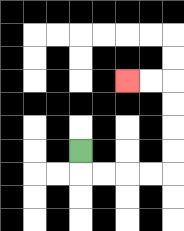{'start': '[3, 6]', 'end': '[5, 3]', 'path_directions': 'D,R,R,R,R,U,U,U,U,L,L', 'path_coordinates': '[[3, 6], [3, 7], [4, 7], [5, 7], [6, 7], [7, 7], [7, 6], [7, 5], [7, 4], [7, 3], [6, 3], [5, 3]]'}